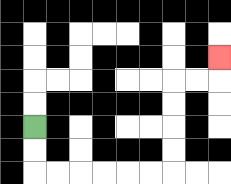{'start': '[1, 5]', 'end': '[9, 2]', 'path_directions': 'D,D,R,R,R,R,R,R,U,U,U,U,R,R,U', 'path_coordinates': '[[1, 5], [1, 6], [1, 7], [2, 7], [3, 7], [4, 7], [5, 7], [6, 7], [7, 7], [7, 6], [7, 5], [7, 4], [7, 3], [8, 3], [9, 3], [9, 2]]'}